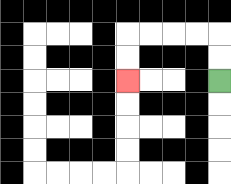{'start': '[9, 3]', 'end': '[5, 3]', 'path_directions': 'U,U,L,L,L,L,D,D', 'path_coordinates': '[[9, 3], [9, 2], [9, 1], [8, 1], [7, 1], [6, 1], [5, 1], [5, 2], [5, 3]]'}